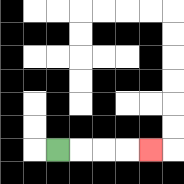{'start': '[2, 6]', 'end': '[6, 6]', 'path_directions': 'R,R,R,R', 'path_coordinates': '[[2, 6], [3, 6], [4, 6], [5, 6], [6, 6]]'}